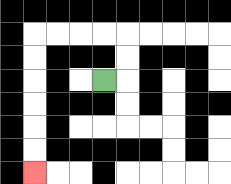{'start': '[4, 3]', 'end': '[1, 7]', 'path_directions': 'R,U,U,L,L,L,L,D,D,D,D,D,D', 'path_coordinates': '[[4, 3], [5, 3], [5, 2], [5, 1], [4, 1], [3, 1], [2, 1], [1, 1], [1, 2], [1, 3], [1, 4], [1, 5], [1, 6], [1, 7]]'}